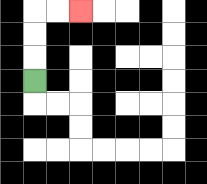{'start': '[1, 3]', 'end': '[3, 0]', 'path_directions': 'U,U,U,R,R', 'path_coordinates': '[[1, 3], [1, 2], [1, 1], [1, 0], [2, 0], [3, 0]]'}